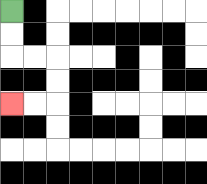{'start': '[0, 0]', 'end': '[0, 4]', 'path_directions': 'D,D,R,R,D,D,L,L', 'path_coordinates': '[[0, 0], [0, 1], [0, 2], [1, 2], [2, 2], [2, 3], [2, 4], [1, 4], [0, 4]]'}